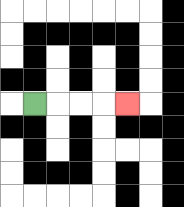{'start': '[1, 4]', 'end': '[5, 4]', 'path_directions': 'R,R,R,R', 'path_coordinates': '[[1, 4], [2, 4], [3, 4], [4, 4], [5, 4]]'}